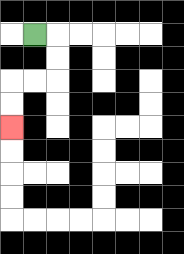{'start': '[1, 1]', 'end': '[0, 5]', 'path_directions': 'R,D,D,L,L,D,D', 'path_coordinates': '[[1, 1], [2, 1], [2, 2], [2, 3], [1, 3], [0, 3], [0, 4], [0, 5]]'}